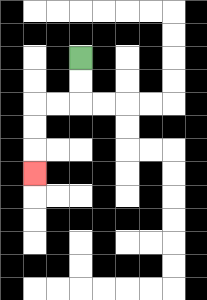{'start': '[3, 2]', 'end': '[1, 7]', 'path_directions': 'D,D,L,L,D,D,D', 'path_coordinates': '[[3, 2], [3, 3], [3, 4], [2, 4], [1, 4], [1, 5], [1, 6], [1, 7]]'}